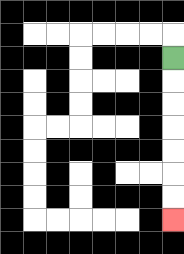{'start': '[7, 2]', 'end': '[7, 9]', 'path_directions': 'D,D,D,D,D,D,D', 'path_coordinates': '[[7, 2], [7, 3], [7, 4], [7, 5], [7, 6], [7, 7], [7, 8], [7, 9]]'}